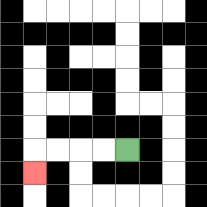{'start': '[5, 6]', 'end': '[1, 7]', 'path_directions': 'L,L,L,L,D', 'path_coordinates': '[[5, 6], [4, 6], [3, 6], [2, 6], [1, 6], [1, 7]]'}